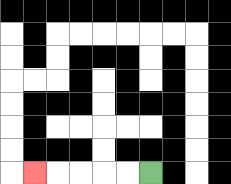{'start': '[6, 7]', 'end': '[1, 7]', 'path_directions': 'L,L,L,L,L', 'path_coordinates': '[[6, 7], [5, 7], [4, 7], [3, 7], [2, 7], [1, 7]]'}